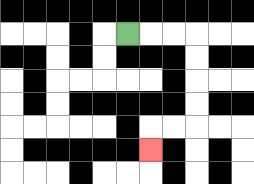{'start': '[5, 1]', 'end': '[6, 6]', 'path_directions': 'R,R,R,D,D,D,D,L,L,D', 'path_coordinates': '[[5, 1], [6, 1], [7, 1], [8, 1], [8, 2], [8, 3], [8, 4], [8, 5], [7, 5], [6, 5], [6, 6]]'}